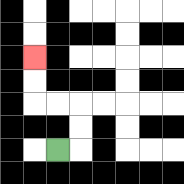{'start': '[2, 6]', 'end': '[1, 2]', 'path_directions': 'R,U,U,L,L,U,U', 'path_coordinates': '[[2, 6], [3, 6], [3, 5], [3, 4], [2, 4], [1, 4], [1, 3], [1, 2]]'}